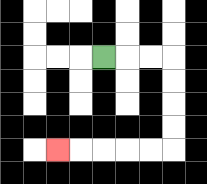{'start': '[4, 2]', 'end': '[2, 6]', 'path_directions': 'R,R,R,D,D,D,D,L,L,L,L,L', 'path_coordinates': '[[4, 2], [5, 2], [6, 2], [7, 2], [7, 3], [7, 4], [7, 5], [7, 6], [6, 6], [5, 6], [4, 6], [3, 6], [2, 6]]'}